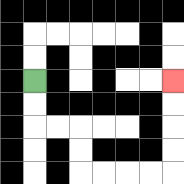{'start': '[1, 3]', 'end': '[7, 3]', 'path_directions': 'D,D,R,R,D,D,R,R,R,R,U,U,U,U', 'path_coordinates': '[[1, 3], [1, 4], [1, 5], [2, 5], [3, 5], [3, 6], [3, 7], [4, 7], [5, 7], [6, 7], [7, 7], [7, 6], [7, 5], [7, 4], [7, 3]]'}